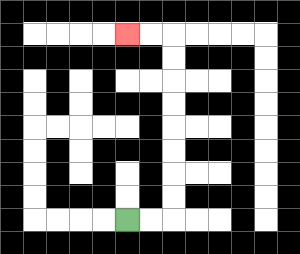{'start': '[5, 9]', 'end': '[5, 1]', 'path_directions': 'R,R,U,U,U,U,U,U,U,U,L,L', 'path_coordinates': '[[5, 9], [6, 9], [7, 9], [7, 8], [7, 7], [7, 6], [7, 5], [7, 4], [7, 3], [7, 2], [7, 1], [6, 1], [5, 1]]'}